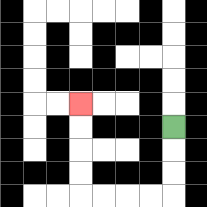{'start': '[7, 5]', 'end': '[3, 4]', 'path_directions': 'D,D,D,L,L,L,L,U,U,U,U', 'path_coordinates': '[[7, 5], [7, 6], [7, 7], [7, 8], [6, 8], [5, 8], [4, 8], [3, 8], [3, 7], [3, 6], [3, 5], [3, 4]]'}